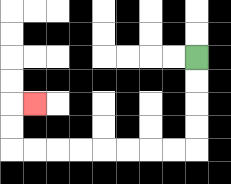{'start': '[8, 2]', 'end': '[1, 4]', 'path_directions': 'D,D,D,D,L,L,L,L,L,L,L,L,U,U,R', 'path_coordinates': '[[8, 2], [8, 3], [8, 4], [8, 5], [8, 6], [7, 6], [6, 6], [5, 6], [4, 6], [3, 6], [2, 6], [1, 6], [0, 6], [0, 5], [0, 4], [1, 4]]'}